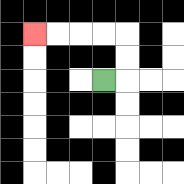{'start': '[4, 3]', 'end': '[1, 1]', 'path_directions': 'R,U,U,L,L,L,L', 'path_coordinates': '[[4, 3], [5, 3], [5, 2], [5, 1], [4, 1], [3, 1], [2, 1], [1, 1]]'}